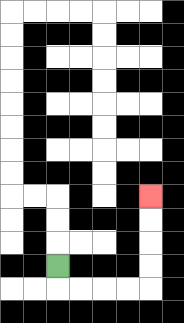{'start': '[2, 11]', 'end': '[6, 8]', 'path_directions': 'D,R,R,R,R,U,U,U,U', 'path_coordinates': '[[2, 11], [2, 12], [3, 12], [4, 12], [5, 12], [6, 12], [6, 11], [6, 10], [6, 9], [6, 8]]'}